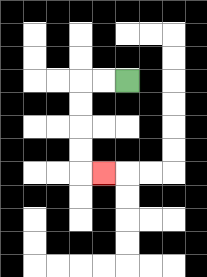{'start': '[5, 3]', 'end': '[4, 7]', 'path_directions': 'L,L,D,D,D,D,R', 'path_coordinates': '[[5, 3], [4, 3], [3, 3], [3, 4], [3, 5], [3, 6], [3, 7], [4, 7]]'}